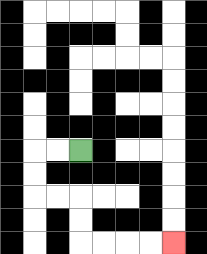{'start': '[3, 6]', 'end': '[7, 10]', 'path_directions': 'L,L,D,D,R,R,D,D,R,R,R,R', 'path_coordinates': '[[3, 6], [2, 6], [1, 6], [1, 7], [1, 8], [2, 8], [3, 8], [3, 9], [3, 10], [4, 10], [5, 10], [6, 10], [7, 10]]'}